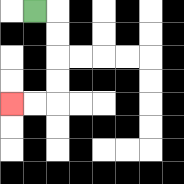{'start': '[1, 0]', 'end': '[0, 4]', 'path_directions': 'R,D,D,D,D,L,L', 'path_coordinates': '[[1, 0], [2, 0], [2, 1], [2, 2], [2, 3], [2, 4], [1, 4], [0, 4]]'}